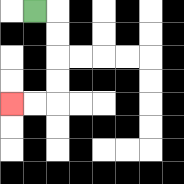{'start': '[1, 0]', 'end': '[0, 4]', 'path_directions': 'R,D,D,D,D,L,L', 'path_coordinates': '[[1, 0], [2, 0], [2, 1], [2, 2], [2, 3], [2, 4], [1, 4], [0, 4]]'}